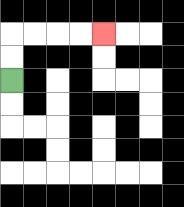{'start': '[0, 3]', 'end': '[4, 1]', 'path_directions': 'U,U,R,R,R,R', 'path_coordinates': '[[0, 3], [0, 2], [0, 1], [1, 1], [2, 1], [3, 1], [4, 1]]'}